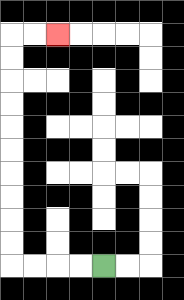{'start': '[4, 11]', 'end': '[2, 1]', 'path_directions': 'L,L,L,L,U,U,U,U,U,U,U,U,U,U,R,R', 'path_coordinates': '[[4, 11], [3, 11], [2, 11], [1, 11], [0, 11], [0, 10], [0, 9], [0, 8], [0, 7], [0, 6], [0, 5], [0, 4], [0, 3], [0, 2], [0, 1], [1, 1], [2, 1]]'}